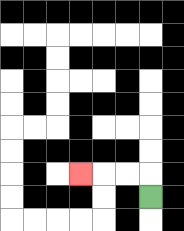{'start': '[6, 8]', 'end': '[3, 7]', 'path_directions': 'U,L,L,L', 'path_coordinates': '[[6, 8], [6, 7], [5, 7], [4, 7], [3, 7]]'}